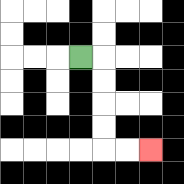{'start': '[3, 2]', 'end': '[6, 6]', 'path_directions': 'R,D,D,D,D,R,R', 'path_coordinates': '[[3, 2], [4, 2], [4, 3], [4, 4], [4, 5], [4, 6], [5, 6], [6, 6]]'}